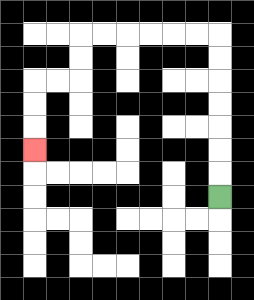{'start': '[9, 8]', 'end': '[1, 6]', 'path_directions': 'U,U,U,U,U,U,U,L,L,L,L,L,L,D,D,L,L,D,D,D', 'path_coordinates': '[[9, 8], [9, 7], [9, 6], [9, 5], [9, 4], [9, 3], [9, 2], [9, 1], [8, 1], [7, 1], [6, 1], [5, 1], [4, 1], [3, 1], [3, 2], [3, 3], [2, 3], [1, 3], [1, 4], [1, 5], [1, 6]]'}